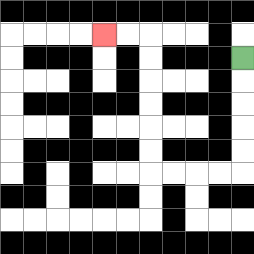{'start': '[10, 2]', 'end': '[4, 1]', 'path_directions': 'D,D,D,D,D,L,L,L,L,U,U,U,U,U,U,L,L', 'path_coordinates': '[[10, 2], [10, 3], [10, 4], [10, 5], [10, 6], [10, 7], [9, 7], [8, 7], [7, 7], [6, 7], [6, 6], [6, 5], [6, 4], [6, 3], [6, 2], [6, 1], [5, 1], [4, 1]]'}